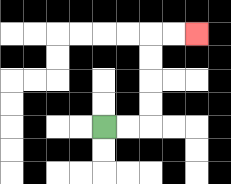{'start': '[4, 5]', 'end': '[8, 1]', 'path_directions': 'R,R,U,U,U,U,R,R', 'path_coordinates': '[[4, 5], [5, 5], [6, 5], [6, 4], [6, 3], [6, 2], [6, 1], [7, 1], [8, 1]]'}